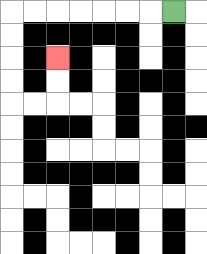{'start': '[7, 0]', 'end': '[2, 2]', 'path_directions': 'L,L,L,L,L,L,L,D,D,D,D,R,R,U,U', 'path_coordinates': '[[7, 0], [6, 0], [5, 0], [4, 0], [3, 0], [2, 0], [1, 0], [0, 0], [0, 1], [0, 2], [0, 3], [0, 4], [1, 4], [2, 4], [2, 3], [2, 2]]'}